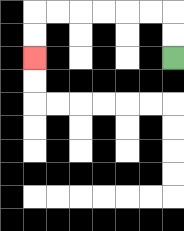{'start': '[7, 2]', 'end': '[1, 2]', 'path_directions': 'U,U,L,L,L,L,L,L,D,D', 'path_coordinates': '[[7, 2], [7, 1], [7, 0], [6, 0], [5, 0], [4, 0], [3, 0], [2, 0], [1, 0], [1, 1], [1, 2]]'}